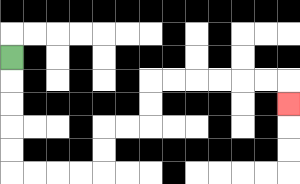{'start': '[0, 2]', 'end': '[12, 4]', 'path_directions': 'D,D,D,D,D,R,R,R,R,U,U,R,R,U,U,R,R,R,R,R,R,D', 'path_coordinates': '[[0, 2], [0, 3], [0, 4], [0, 5], [0, 6], [0, 7], [1, 7], [2, 7], [3, 7], [4, 7], [4, 6], [4, 5], [5, 5], [6, 5], [6, 4], [6, 3], [7, 3], [8, 3], [9, 3], [10, 3], [11, 3], [12, 3], [12, 4]]'}